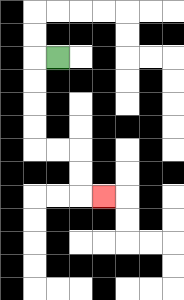{'start': '[2, 2]', 'end': '[4, 8]', 'path_directions': 'L,D,D,D,D,R,R,D,D,R', 'path_coordinates': '[[2, 2], [1, 2], [1, 3], [1, 4], [1, 5], [1, 6], [2, 6], [3, 6], [3, 7], [3, 8], [4, 8]]'}